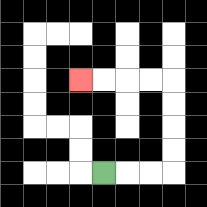{'start': '[4, 7]', 'end': '[3, 3]', 'path_directions': 'R,R,R,U,U,U,U,L,L,L,L', 'path_coordinates': '[[4, 7], [5, 7], [6, 7], [7, 7], [7, 6], [7, 5], [7, 4], [7, 3], [6, 3], [5, 3], [4, 3], [3, 3]]'}